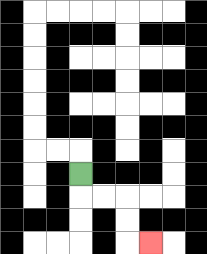{'start': '[3, 7]', 'end': '[6, 10]', 'path_directions': 'D,R,R,D,D,R', 'path_coordinates': '[[3, 7], [3, 8], [4, 8], [5, 8], [5, 9], [5, 10], [6, 10]]'}